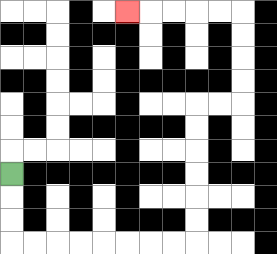{'start': '[0, 7]', 'end': '[5, 0]', 'path_directions': 'D,D,D,R,R,R,R,R,R,R,R,U,U,U,U,U,U,R,R,U,U,U,U,L,L,L,L,L', 'path_coordinates': '[[0, 7], [0, 8], [0, 9], [0, 10], [1, 10], [2, 10], [3, 10], [4, 10], [5, 10], [6, 10], [7, 10], [8, 10], [8, 9], [8, 8], [8, 7], [8, 6], [8, 5], [8, 4], [9, 4], [10, 4], [10, 3], [10, 2], [10, 1], [10, 0], [9, 0], [8, 0], [7, 0], [6, 0], [5, 0]]'}